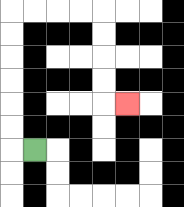{'start': '[1, 6]', 'end': '[5, 4]', 'path_directions': 'L,U,U,U,U,U,U,R,R,R,R,D,D,D,D,R', 'path_coordinates': '[[1, 6], [0, 6], [0, 5], [0, 4], [0, 3], [0, 2], [0, 1], [0, 0], [1, 0], [2, 0], [3, 0], [4, 0], [4, 1], [4, 2], [4, 3], [4, 4], [5, 4]]'}